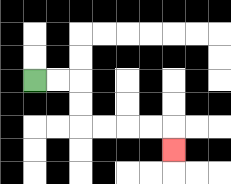{'start': '[1, 3]', 'end': '[7, 6]', 'path_directions': 'R,R,D,D,R,R,R,R,D', 'path_coordinates': '[[1, 3], [2, 3], [3, 3], [3, 4], [3, 5], [4, 5], [5, 5], [6, 5], [7, 5], [7, 6]]'}